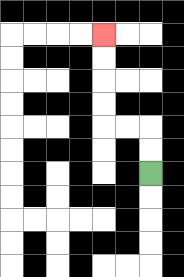{'start': '[6, 7]', 'end': '[4, 1]', 'path_directions': 'U,U,L,L,U,U,U,U', 'path_coordinates': '[[6, 7], [6, 6], [6, 5], [5, 5], [4, 5], [4, 4], [4, 3], [4, 2], [4, 1]]'}